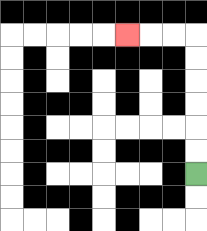{'start': '[8, 7]', 'end': '[5, 1]', 'path_directions': 'U,U,U,U,U,U,L,L,L', 'path_coordinates': '[[8, 7], [8, 6], [8, 5], [8, 4], [8, 3], [8, 2], [8, 1], [7, 1], [6, 1], [5, 1]]'}